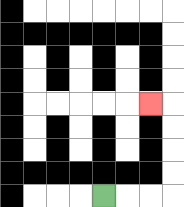{'start': '[4, 8]', 'end': '[6, 4]', 'path_directions': 'R,R,R,U,U,U,U,L', 'path_coordinates': '[[4, 8], [5, 8], [6, 8], [7, 8], [7, 7], [7, 6], [7, 5], [7, 4], [6, 4]]'}